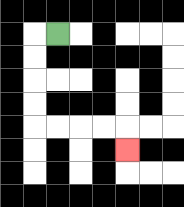{'start': '[2, 1]', 'end': '[5, 6]', 'path_directions': 'L,D,D,D,D,R,R,R,R,D', 'path_coordinates': '[[2, 1], [1, 1], [1, 2], [1, 3], [1, 4], [1, 5], [2, 5], [3, 5], [4, 5], [5, 5], [5, 6]]'}